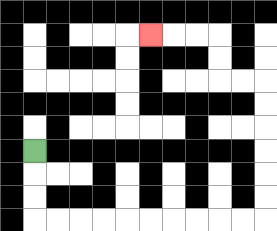{'start': '[1, 6]', 'end': '[6, 1]', 'path_directions': 'D,D,D,R,R,R,R,R,R,R,R,R,R,U,U,U,U,U,U,L,L,U,U,L,L,L', 'path_coordinates': '[[1, 6], [1, 7], [1, 8], [1, 9], [2, 9], [3, 9], [4, 9], [5, 9], [6, 9], [7, 9], [8, 9], [9, 9], [10, 9], [11, 9], [11, 8], [11, 7], [11, 6], [11, 5], [11, 4], [11, 3], [10, 3], [9, 3], [9, 2], [9, 1], [8, 1], [7, 1], [6, 1]]'}